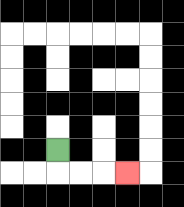{'start': '[2, 6]', 'end': '[5, 7]', 'path_directions': 'D,R,R,R', 'path_coordinates': '[[2, 6], [2, 7], [3, 7], [4, 7], [5, 7]]'}